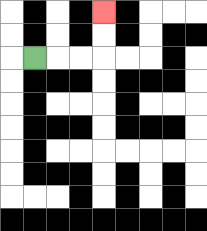{'start': '[1, 2]', 'end': '[4, 0]', 'path_directions': 'R,R,R,U,U', 'path_coordinates': '[[1, 2], [2, 2], [3, 2], [4, 2], [4, 1], [4, 0]]'}